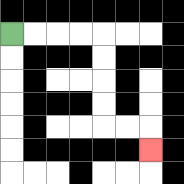{'start': '[0, 1]', 'end': '[6, 6]', 'path_directions': 'R,R,R,R,D,D,D,D,R,R,D', 'path_coordinates': '[[0, 1], [1, 1], [2, 1], [3, 1], [4, 1], [4, 2], [4, 3], [4, 4], [4, 5], [5, 5], [6, 5], [6, 6]]'}